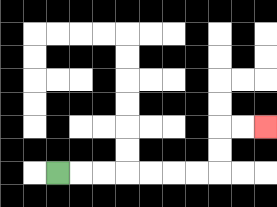{'start': '[2, 7]', 'end': '[11, 5]', 'path_directions': 'R,R,R,R,R,R,R,U,U,R,R', 'path_coordinates': '[[2, 7], [3, 7], [4, 7], [5, 7], [6, 7], [7, 7], [8, 7], [9, 7], [9, 6], [9, 5], [10, 5], [11, 5]]'}